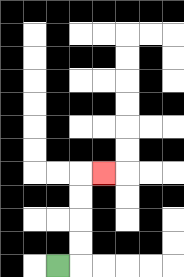{'start': '[2, 11]', 'end': '[4, 7]', 'path_directions': 'R,U,U,U,U,R', 'path_coordinates': '[[2, 11], [3, 11], [3, 10], [3, 9], [3, 8], [3, 7], [4, 7]]'}